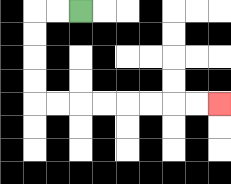{'start': '[3, 0]', 'end': '[9, 4]', 'path_directions': 'L,L,D,D,D,D,R,R,R,R,R,R,R,R', 'path_coordinates': '[[3, 0], [2, 0], [1, 0], [1, 1], [1, 2], [1, 3], [1, 4], [2, 4], [3, 4], [4, 4], [5, 4], [6, 4], [7, 4], [8, 4], [9, 4]]'}